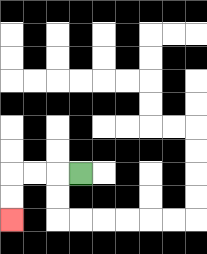{'start': '[3, 7]', 'end': '[0, 9]', 'path_directions': 'L,L,L,D,D', 'path_coordinates': '[[3, 7], [2, 7], [1, 7], [0, 7], [0, 8], [0, 9]]'}